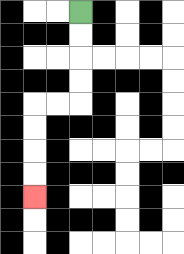{'start': '[3, 0]', 'end': '[1, 8]', 'path_directions': 'D,D,D,D,L,L,D,D,D,D', 'path_coordinates': '[[3, 0], [3, 1], [3, 2], [3, 3], [3, 4], [2, 4], [1, 4], [1, 5], [1, 6], [1, 7], [1, 8]]'}